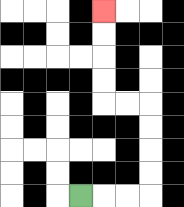{'start': '[3, 8]', 'end': '[4, 0]', 'path_directions': 'R,R,R,U,U,U,U,L,L,U,U,U,U', 'path_coordinates': '[[3, 8], [4, 8], [5, 8], [6, 8], [6, 7], [6, 6], [6, 5], [6, 4], [5, 4], [4, 4], [4, 3], [4, 2], [4, 1], [4, 0]]'}